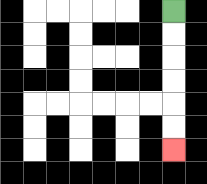{'start': '[7, 0]', 'end': '[7, 6]', 'path_directions': 'D,D,D,D,D,D', 'path_coordinates': '[[7, 0], [7, 1], [7, 2], [7, 3], [7, 4], [7, 5], [7, 6]]'}